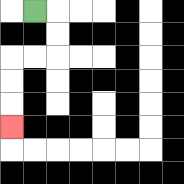{'start': '[1, 0]', 'end': '[0, 5]', 'path_directions': 'R,D,D,L,L,D,D,D', 'path_coordinates': '[[1, 0], [2, 0], [2, 1], [2, 2], [1, 2], [0, 2], [0, 3], [0, 4], [0, 5]]'}